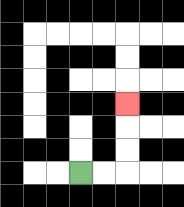{'start': '[3, 7]', 'end': '[5, 4]', 'path_directions': 'R,R,U,U,U', 'path_coordinates': '[[3, 7], [4, 7], [5, 7], [5, 6], [5, 5], [5, 4]]'}